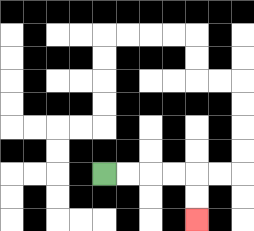{'start': '[4, 7]', 'end': '[8, 9]', 'path_directions': 'R,R,R,R,D,D', 'path_coordinates': '[[4, 7], [5, 7], [6, 7], [7, 7], [8, 7], [8, 8], [8, 9]]'}